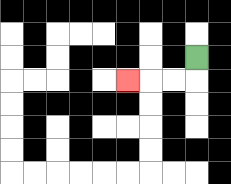{'start': '[8, 2]', 'end': '[5, 3]', 'path_directions': 'D,L,L,L', 'path_coordinates': '[[8, 2], [8, 3], [7, 3], [6, 3], [5, 3]]'}